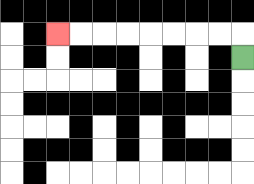{'start': '[10, 2]', 'end': '[2, 1]', 'path_directions': 'U,L,L,L,L,L,L,L,L', 'path_coordinates': '[[10, 2], [10, 1], [9, 1], [8, 1], [7, 1], [6, 1], [5, 1], [4, 1], [3, 1], [2, 1]]'}